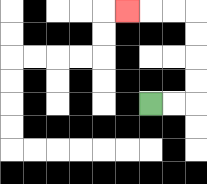{'start': '[6, 4]', 'end': '[5, 0]', 'path_directions': 'R,R,U,U,U,U,L,L,L', 'path_coordinates': '[[6, 4], [7, 4], [8, 4], [8, 3], [8, 2], [8, 1], [8, 0], [7, 0], [6, 0], [5, 0]]'}